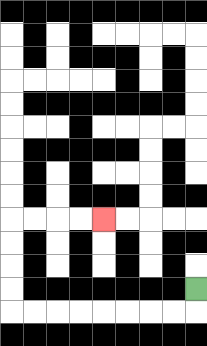{'start': '[8, 12]', 'end': '[4, 9]', 'path_directions': 'D,L,L,L,L,L,L,L,L,U,U,U,U,R,R,R,R', 'path_coordinates': '[[8, 12], [8, 13], [7, 13], [6, 13], [5, 13], [4, 13], [3, 13], [2, 13], [1, 13], [0, 13], [0, 12], [0, 11], [0, 10], [0, 9], [1, 9], [2, 9], [3, 9], [4, 9]]'}